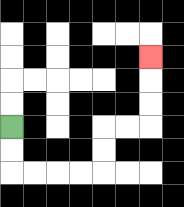{'start': '[0, 5]', 'end': '[6, 2]', 'path_directions': 'D,D,R,R,R,R,U,U,R,R,U,U,U', 'path_coordinates': '[[0, 5], [0, 6], [0, 7], [1, 7], [2, 7], [3, 7], [4, 7], [4, 6], [4, 5], [5, 5], [6, 5], [6, 4], [6, 3], [6, 2]]'}